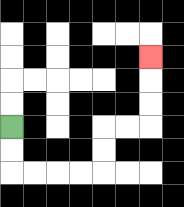{'start': '[0, 5]', 'end': '[6, 2]', 'path_directions': 'D,D,R,R,R,R,U,U,R,R,U,U,U', 'path_coordinates': '[[0, 5], [0, 6], [0, 7], [1, 7], [2, 7], [3, 7], [4, 7], [4, 6], [4, 5], [5, 5], [6, 5], [6, 4], [6, 3], [6, 2]]'}